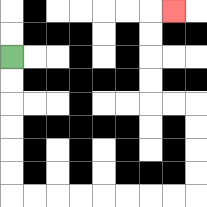{'start': '[0, 2]', 'end': '[7, 0]', 'path_directions': 'D,D,D,D,D,D,R,R,R,R,R,R,R,R,U,U,U,U,L,L,U,U,U,U,R', 'path_coordinates': '[[0, 2], [0, 3], [0, 4], [0, 5], [0, 6], [0, 7], [0, 8], [1, 8], [2, 8], [3, 8], [4, 8], [5, 8], [6, 8], [7, 8], [8, 8], [8, 7], [8, 6], [8, 5], [8, 4], [7, 4], [6, 4], [6, 3], [6, 2], [6, 1], [6, 0], [7, 0]]'}